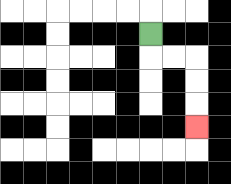{'start': '[6, 1]', 'end': '[8, 5]', 'path_directions': 'D,R,R,D,D,D', 'path_coordinates': '[[6, 1], [6, 2], [7, 2], [8, 2], [8, 3], [8, 4], [8, 5]]'}